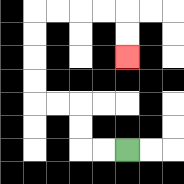{'start': '[5, 6]', 'end': '[5, 2]', 'path_directions': 'L,L,U,U,L,L,U,U,U,U,R,R,R,R,D,D', 'path_coordinates': '[[5, 6], [4, 6], [3, 6], [3, 5], [3, 4], [2, 4], [1, 4], [1, 3], [1, 2], [1, 1], [1, 0], [2, 0], [3, 0], [4, 0], [5, 0], [5, 1], [5, 2]]'}